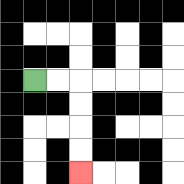{'start': '[1, 3]', 'end': '[3, 7]', 'path_directions': 'R,R,D,D,D,D', 'path_coordinates': '[[1, 3], [2, 3], [3, 3], [3, 4], [3, 5], [3, 6], [3, 7]]'}